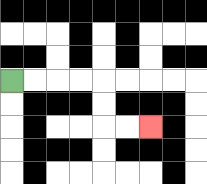{'start': '[0, 3]', 'end': '[6, 5]', 'path_directions': 'R,R,R,R,D,D,R,R', 'path_coordinates': '[[0, 3], [1, 3], [2, 3], [3, 3], [4, 3], [4, 4], [4, 5], [5, 5], [6, 5]]'}